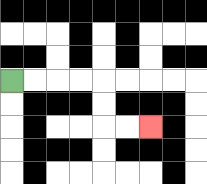{'start': '[0, 3]', 'end': '[6, 5]', 'path_directions': 'R,R,R,R,D,D,R,R', 'path_coordinates': '[[0, 3], [1, 3], [2, 3], [3, 3], [4, 3], [4, 4], [4, 5], [5, 5], [6, 5]]'}